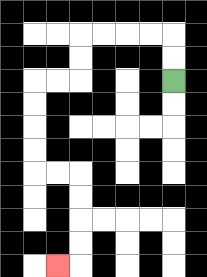{'start': '[7, 3]', 'end': '[2, 11]', 'path_directions': 'U,U,L,L,L,L,D,D,L,L,D,D,D,D,R,R,D,D,D,D,L', 'path_coordinates': '[[7, 3], [7, 2], [7, 1], [6, 1], [5, 1], [4, 1], [3, 1], [3, 2], [3, 3], [2, 3], [1, 3], [1, 4], [1, 5], [1, 6], [1, 7], [2, 7], [3, 7], [3, 8], [3, 9], [3, 10], [3, 11], [2, 11]]'}